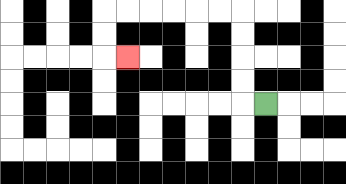{'start': '[11, 4]', 'end': '[5, 2]', 'path_directions': 'L,U,U,U,U,L,L,L,L,L,L,D,D,R', 'path_coordinates': '[[11, 4], [10, 4], [10, 3], [10, 2], [10, 1], [10, 0], [9, 0], [8, 0], [7, 0], [6, 0], [5, 0], [4, 0], [4, 1], [4, 2], [5, 2]]'}